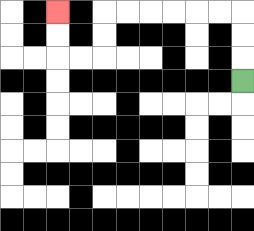{'start': '[10, 3]', 'end': '[2, 0]', 'path_directions': 'U,U,U,L,L,L,L,L,L,D,D,L,L,U,U', 'path_coordinates': '[[10, 3], [10, 2], [10, 1], [10, 0], [9, 0], [8, 0], [7, 0], [6, 0], [5, 0], [4, 0], [4, 1], [4, 2], [3, 2], [2, 2], [2, 1], [2, 0]]'}